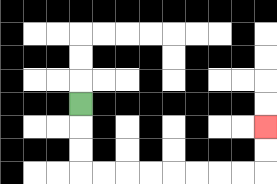{'start': '[3, 4]', 'end': '[11, 5]', 'path_directions': 'D,D,D,R,R,R,R,R,R,R,R,U,U', 'path_coordinates': '[[3, 4], [3, 5], [3, 6], [3, 7], [4, 7], [5, 7], [6, 7], [7, 7], [8, 7], [9, 7], [10, 7], [11, 7], [11, 6], [11, 5]]'}